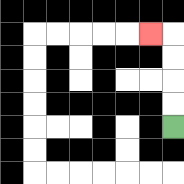{'start': '[7, 5]', 'end': '[6, 1]', 'path_directions': 'U,U,U,U,L', 'path_coordinates': '[[7, 5], [7, 4], [7, 3], [7, 2], [7, 1], [6, 1]]'}